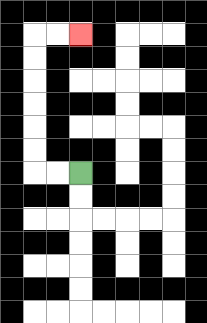{'start': '[3, 7]', 'end': '[3, 1]', 'path_directions': 'L,L,U,U,U,U,U,U,R,R', 'path_coordinates': '[[3, 7], [2, 7], [1, 7], [1, 6], [1, 5], [1, 4], [1, 3], [1, 2], [1, 1], [2, 1], [3, 1]]'}